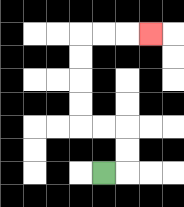{'start': '[4, 7]', 'end': '[6, 1]', 'path_directions': 'R,U,U,L,L,U,U,U,U,R,R,R', 'path_coordinates': '[[4, 7], [5, 7], [5, 6], [5, 5], [4, 5], [3, 5], [3, 4], [3, 3], [3, 2], [3, 1], [4, 1], [5, 1], [6, 1]]'}